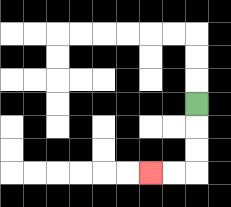{'start': '[8, 4]', 'end': '[6, 7]', 'path_directions': 'D,D,D,L,L', 'path_coordinates': '[[8, 4], [8, 5], [8, 6], [8, 7], [7, 7], [6, 7]]'}